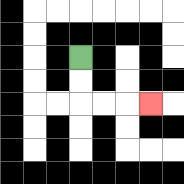{'start': '[3, 2]', 'end': '[6, 4]', 'path_directions': 'D,D,R,R,R', 'path_coordinates': '[[3, 2], [3, 3], [3, 4], [4, 4], [5, 4], [6, 4]]'}